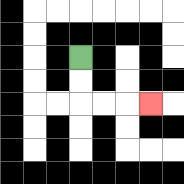{'start': '[3, 2]', 'end': '[6, 4]', 'path_directions': 'D,D,R,R,R', 'path_coordinates': '[[3, 2], [3, 3], [3, 4], [4, 4], [5, 4], [6, 4]]'}